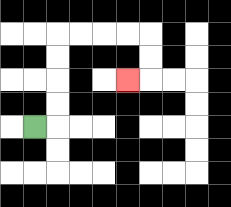{'start': '[1, 5]', 'end': '[5, 3]', 'path_directions': 'R,U,U,U,U,R,R,R,R,D,D,L', 'path_coordinates': '[[1, 5], [2, 5], [2, 4], [2, 3], [2, 2], [2, 1], [3, 1], [4, 1], [5, 1], [6, 1], [6, 2], [6, 3], [5, 3]]'}